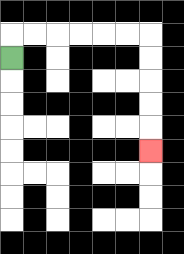{'start': '[0, 2]', 'end': '[6, 6]', 'path_directions': 'U,R,R,R,R,R,R,D,D,D,D,D', 'path_coordinates': '[[0, 2], [0, 1], [1, 1], [2, 1], [3, 1], [4, 1], [5, 1], [6, 1], [6, 2], [6, 3], [6, 4], [6, 5], [6, 6]]'}